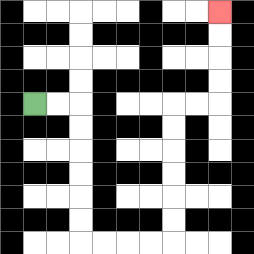{'start': '[1, 4]', 'end': '[9, 0]', 'path_directions': 'R,R,D,D,D,D,D,D,R,R,R,R,U,U,U,U,U,U,R,R,U,U,U,U', 'path_coordinates': '[[1, 4], [2, 4], [3, 4], [3, 5], [3, 6], [3, 7], [3, 8], [3, 9], [3, 10], [4, 10], [5, 10], [6, 10], [7, 10], [7, 9], [7, 8], [7, 7], [7, 6], [7, 5], [7, 4], [8, 4], [9, 4], [9, 3], [9, 2], [9, 1], [9, 0]]'}